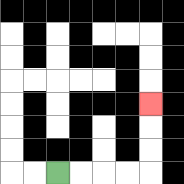{'start': '[2, 7]', 'end': '[6, 4]', 'path_directions': 'R,R,R,R,U,U,U', 'path_coordinates': '[[2, 7], [3, 7], [4, 7], [5, 7], [6, 7], [6, 6], [6, 5], [6, 4]]'}